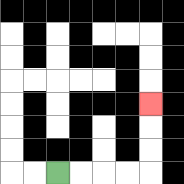{'start': '[2, 7]', 'end': '[6, 4]', 'path_directions': 'R,R,R,R,U,U,U', 'path_coordinates': '[[2, 7], [3, 7], [4, 7], [5, 7], [6, 7], [6, 6], [6, 5], [6, 4]]'}